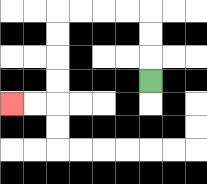{'start': '[6, 3]', 'end': '[0, 4]', 'path_directions': 'U,U,U,L,L,L,L,D,D,D,D,L,L', 'path_coordinates': '[[6, 3], [6, 2], [6, 1], [6, 0], [5, 0], [4, 0], [3, 0], [2, 0], [2, 1], [2, 2], [2, 3], [2, 4], [1, 4], [0, 4]]'}